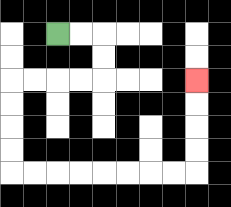{'start': '[2, 1]', 'end': '[8, 3]', 'path_directions': 'R,R,D,D,L,L,L,L,D,D,D,D,R,R,R,R,R,R,R,R,U,U,U,U', 'path_coordinates': '[[2, 1], [3, 1], [4, 1], [4, 2], [4, 3], [3, 3], [2, 3], [1, 3], [0, 3], [0, 4], [0, 5], [0, 6], [0, 7], [1, 7], [2, 7], [3, 7], [4, 7], [5, 7], [6, 7], [7, 7], [8, 7], [8, 6], [8, 5], [8, 4], [8, 3]]'}